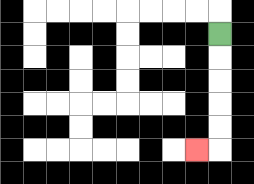{'start': '[9, 1]', 'end': '[8, 6]', 'path_directions': 'D,D,D,D,D,L', 'path_coordinates': '[[9, 1], [9, 2], [9, 3], [9, 4], [9, 5], [9, 6], [8, 6]]'}